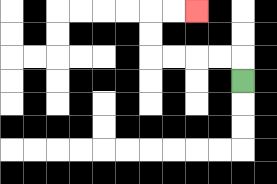{'start': '[10, 3]', 'end': '[8, 0]', 'path_directions': 'U,L,L,L,L,U,U,R,R', 'path_coordinates': '[[10, 3], [10, 2], [9, 2], [8, 2], [7, 2], [6, 2], [6, 1], [6, 0], [7, 0], [8, 0]]'}